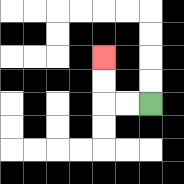{'start': '[6, 4]', 'end': '[4, 2]', 'path_directions': 'L,L,U,U', 'path_coordinates': '[[6, 4], [5, 4], [4, 4], [4, 3], [4, 2]]'}